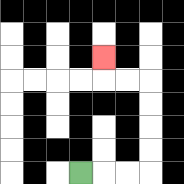{'start': '[3, 7]', 'end': '[4, 2]', 'path_directions': 'R,R,R,U,U,U,U,L,L,U', 'path_coordinates': '[[3, 7], [4, 7], [5, 7], [6, 7], [6, 6], [6, 5], [6, 4], [6, 3], [5, 3], [4, 3], [4, 2]]'}